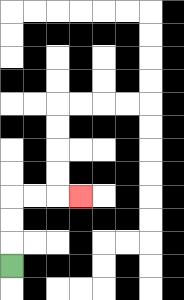{'start': '[0, 11]', 'end': '[3, 8]', 'path_directions': 'U,U,U,R,R,R', 'path_coordinates': '[[0, 11], [0, 10], [0, 9], [0, 8], [1, 8], [2, 8], [3, 8]]'}